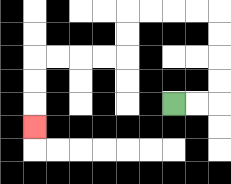{'start': '[7, 4]', 'end': '[1, 5]', 'path_directions': 'R,R,U,U,U,U,L,L,L,L,D,D,L,L,L,L,D,D,D', 'path_coordinates': '[[7, 4], [8, 4], [9, 4], [9, 3], [9, 2], [9, 1], [9, 0], [8, 0], [7, 0], [6, 0], [5, 0], [5, 1], [5, 2], [4, 2], [3, 2], [2, 2], [1, 2], [1, 3], [1, 4], [1, 5]]'}